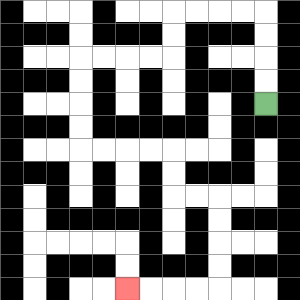{'start': '[11, 4]', 'end': '[5, 12]', 'path_directions': 'U,U,U,U,L,L,L,L,D,D,L,L,L,L,D,D,D,D,R,R,R,R,D,D,R,R,D,D,D,D,L,L,L,L', 'path_coordinates': '[[11, 4], [11, 3], [11, 2], [11, 1], [11, 0], [10, 0], [9, 0], [8, 0], [7, 0], [7, 1], [7, 2], [6, 2], [5, 2], [4, 2], [3, 2], [3, 3], [3, 4], [3, 5], [3, 6], [4, 6], [5, 6], [6, 6], [7, 6], [7, 7], [7, 8], [8, 8], [9, 8], [9, 9], [9, 10], [9, 11], [9, 12], [8, 12], [7, 12], [6, 12], [5, 12]]'}